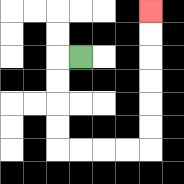{'start': '[3, 2]', 'end': '[6, 0]', 'path_directions': 'L,D,D,D,D,R,R,R,R,U,U,U,U,U,U', 'path_coordinates': '[[3, 2], [2, 2], [2, 3], [2, 4], [2, 5], [2, 6], [3, 6], [4, 6], [5, 6], [6, 6], [6, 5], [6, 4], [6, 3], [6, 2], [6, 1], [6, 0]]'}